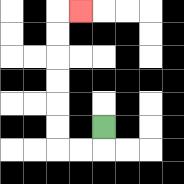{'start': '[4, 5]', 'end': '[3, 0]', 'path_directions': 'D,L,L,U,U,U,U,U,U,R', 'path_coordinates': '[[4, 5], [4, 6], [3, 6], [2, 6], [2, 5], [2, 4], [2, 3], [2, 2], [2, 1], [2, 0], [3, 0]]'}